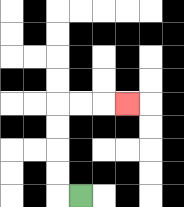{'start': '[3, 8]', 'end': '[5, 4]', 'path_directions': 'L,U,U,U,U,R,R,R', 'path_coordinates': '[[3, 8], [2, 8], [2, 7], [2, 6], [2, 5], [2, 4], [3, 4], [4, 4], [5, 4]]'}